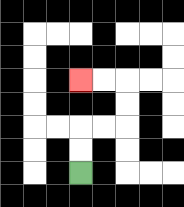{'start': '[3, 7]', 'end': '[3, 3]', 'path_directions': 'U,U,R,R,U,U,L,L', 'path_coordinates': '[[3, 7], [3, 6], [3, 5], [4, 5], [5, 5], [5, 4], [5, 3], [4, 3], [3, 3]]'}